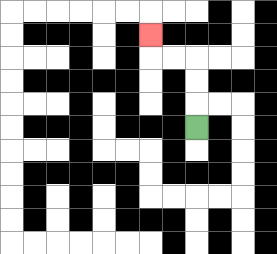{'start': '[8, 5]', 'end': '[6, 1]', 'path_directions': 'U,U,U,L,L,U', 'path_coordinates': '[[8, 5], [8, 4], [8, 3], [8, 2], [7, 2], [6, 2], [6, 1]]'}